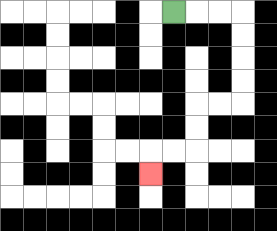{'start': '[7, 0]', 'end': '[6, 7]', 'path_directions': 'R,R,R,D,D,D,D,L,L,D,D,L,L,D', 'path_coordinates': '[[7, 0], [8, 0], [9, 0], [10, 0], [10, 1], [10, 2], [10, 3], [10, 4], [9, 4], [8, 4], [8, 5], [8, 6], [7, 6], [6, 6], [6, 7]]'}